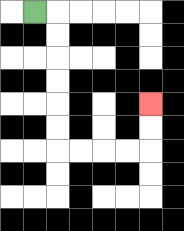{'start': '[1, 0]', 'end': '[6, 4]', 'path_directions': 'R,D,D,D,D,D,D,R,R,R,R,U,U', 'path_coordinates': '[[1, 0], [2, 0], [2, 1], [2, 2], [2, 3], [2, 4], [2, 5], [2, 6], [3, 6], [4, 6], [5, 6], [6, 6], [6, 5], [6, 4]]'}